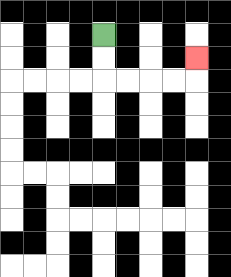{'start': '[4, 1]', 'end': '[8, 2]', 'path_directions': 'D,D,R,R,R,R,U', 'path_coordinates': '[[4, 1], [4, 2], [4, 3], [5, 3], [6, 3], [7, 3], [8, 3], [8, 2]]'}